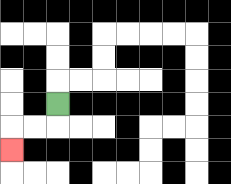{'start': '[2, 4]', 'end': '[0, 6]', 'path_directions': 'D,L,L,D', 'path_coordinates': '[[2, 4], [2, 5], [1, 5], [0, 5], [0, 6]]'}